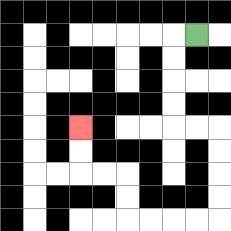{'start': '[8, 1]', 'end': '[3, 5]', 'path_directions': 'L,D,D,D,D,R,R,D,D,D,D,L,L,L,L,U,U,L,L,U,U', 'path_coordinates': '[[8, 1], [7, 1], [7, 2], [7, 3], [7, 4], [7, 5], [8, 5], [9, 5], [9, 6], [9, 7], [9, 8], [9, 9], [8, 9], [7, 9], [6, 9], [5, 9], [5, 8], [5, 7], [4, 7], [3, 7], [3, 6], [3, 5]]'}